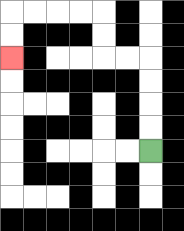{'start': '[6, 6]', 'end': '[0, 2]', 'path_directions': 'U,U,U,U,L,L,U,U,L,L,L,L,D,D', 'path_coordinates': '[[6, 6], [6, 5], [6, 4], [6, 3], [6, 2], [5, 2], [4, 2], [4, 1], [4, 0], [3, 0], [2, 0], [1, 0], [0, 0], [0, 1], [0, 2]]'}